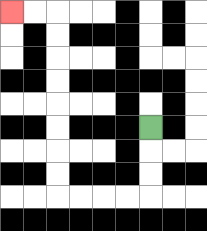{'start': '[6, 5]', 'end': '[0, 0]', 'path_directions': 'D,D,D,L,L,L,L,U,U,U,U,U,U,U,U,L,L', 'path_coordinates': '[[6, 5], [6, 6], [6, 7], [6, 8], [5, 8], [4, 8], [3, 8], [2, 8], [2, 7], [2, 6], [2, 5], [2, 4], [2, 3], [2, 2], [2, 1], [2, 0], [1, 0], [0, 0]]'}